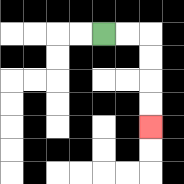{'start': '[4, 1]', 'end': '[6, 5]', 'path_directions': 'R,R,D,D,D,D', 'path_coordinates': '[[4, 1], [5, 1], [6, 1], [6, 2], [6, 3], [6, 4], [6, 5]]'}